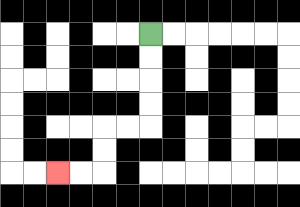{'start': '[6, 1]', 'end': '[2, 7]', 'path_directions': 'D,D,D,D,L,L,D,D,L,L', 'path_coordinates': '[[6, 1], [6, 2], [6, 3], [6, 4], [6, 5], [5, 5], [4, 5], [4, 6], [4, 7], [3, 7], [2, 7]]'}